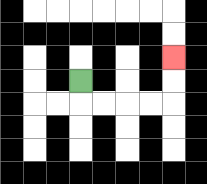{'start': '[3, 3]', 'end': '[7, 2]', 'path_directions': 'D,R,R,R,R,U,U', 'path_coordinates': '[[3, 3], [3, 4], [4, 4], [5, 4], [6, 4], [7, 4], [7, 3], [7, 2]]'}